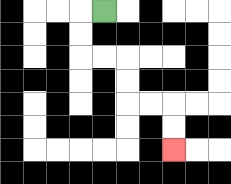{'start': '[4, 0]', 'end': '[7, 6]', 'path_directions': 'L,D,D,R,R,D,D,R,R,D,D', 'path_coordinates': '[[4, 0], [3, 0], [3, 1], [3, 2], [4, 2], [5, 2], [5, 3], [5, 4], [6, 4], [7, 4], [7, 5], [7, 6]]'}